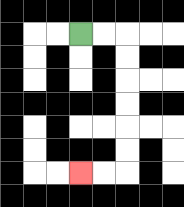{'start': '[3, 1]', 'end': '[3, 7]', 'path_directions': 'R,R,D,D,D,D,D,D,L,L', 'path_coordinates': '[[3, 1], [4, 1], [5, 1], [5, 2], [5, 3], [5, 4], [5, 5], [5, 6], [5, 7], [4, 7], [3, 7]]'}